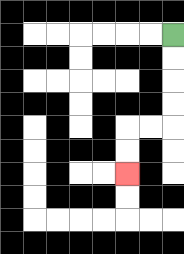{'start': '[7, 1]', 'end': '[5, 7]', 'path_directions': 'D,D,D,D,L,L,D,D', 'path_coordinates': '[[7, 1], [7, 2], [7, 3], [7, 4], [7, 5], [6, 5], [5, 5], [5, 6], [5, 7]]'}